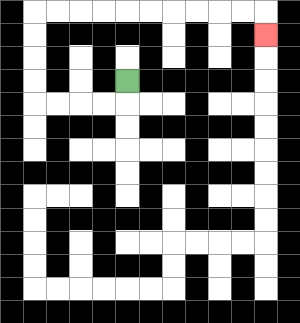{'start': '[5, 3]', 'end': '[11, 1]', 'path_directions': 'D,L,L,L,L,U,U,U,U,R,R,R,R,R,R,R,R,R,R,D', 'path_coordinates': '[[5, 3], [5, 4], [4, 4], [3, 4], [2, 4], [1, 4], [1, 3], [1, 2], [1, 1], [1, 0], [2, 0], [3, 0], [4, 0], [5, 0], [6, 0], [7, 0], [8, 0], [9, 0], [10, 0], [11, 0], [11, 1]]'}